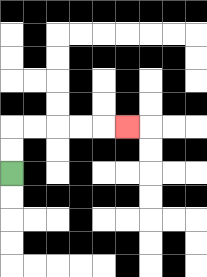{'start': '[0, 7]', 'end': '[5, 5]', 'path_directions': 'U,U,R,R,R,R,R', 'path_coordinates': '[[0, 7], [0, 6], [0, 5], [1, 5], [2, 5], [3, 5], [4, 5], [5, 5]]'}